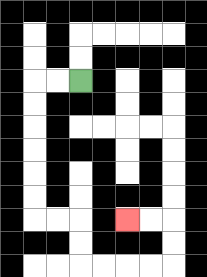{'start': '[3, 3]', 'end': '[5, 9]', 'path_directions': 'L,L,D,D,D,D,D,D,R,R,D,D,R,R,R,R,U,U,L,L', 'path_coordinates': '[[3, 3], [2, 3], [1, 3], [1, 4], [1, 5], [1, 6], [1, 7], [1, 8], [1, 9], [2, 9], [3, 9], [3, 10], [3, 11], [4, 11], [5, 11], [6, 11], [7, 11], [7, 10], [7, 9], [6, 9], [5, 9]]'}